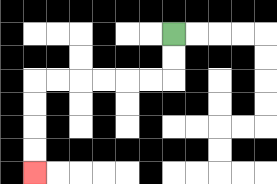{'start': '[7, 1]', 'end': '[1, 7]', 'path_directions': 'D,D,L,L,L,L,L,L,D,D,D,D', 'path_coordinates': '[[7, 1], [7, 2], [7, 3], [6, 3], [5, 3], [4, 3], [3, 3], [2, 3], [1, 3], [1, 4], [1, 5], [1, 6], [1, 7]]'}